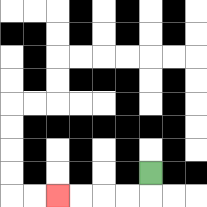{'start': '[6, 7]', 'end': '[2, 8]', 'path_directions': 'D,L,L,L,L', 'path_coordinates': '[[6, 7], [6, 8], [5, 8], [4, 8], [3, 8], [2, 8]]'}